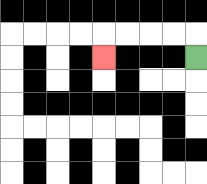{'start': '[8, 2]', 'end': '[4, 2]', 'path_directions': 'U,L,L,L,L,D', 'path_coordinates': '[[8, 2], [8, 1], [7, 1], [6, 1], [5, 1], [4, 1], [4, 2]]'}